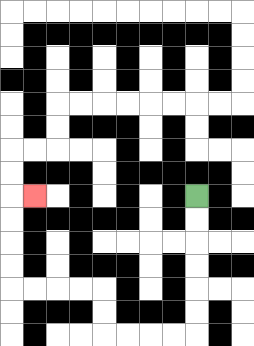{'start': '[8, 8]', 'end': '[1, 8]', 'path_directions': 'D,D,D,D,D,D,L,L,L,L,U,U,L,L,L,L,U,U,U,U,R', 'path_coordinates': '[[8, 8], [8, 9], [8, 10], [8, 11], [8, 12], [8, 13], [8, 14], [7, 14], [6, 14], [5, 14], [4, 14], [4, 13], [4, 12], [3, 12], [2, 12], [1, 12], [0, 12], [0, 11], [0, 10], [0, 9], [0, 8], [1, 8]]'}